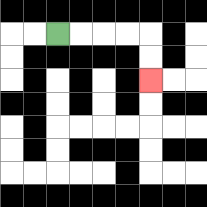{'start': '[2, 1]', 'end': '[6, 3]', 'path_directions': 'R,R,R,R,D,D', 'path_coordinates': '[[2, 1], [3, 1], [4, 1], [5, 1], [6, 1], [6, 2], [6, 3]]'}